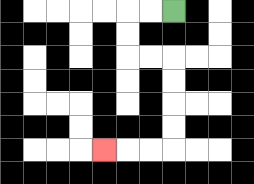{'start': '[7, 0]', 'end': '[4, 6]', 'path_directions': 'L,L,D,D,R,R,D,D,D,D,L,L,L', 'path_coordinates': '[[7, 0], [6, 0], [5, 0], [5, 1], [5, 2], [6, 2], [7, 2], [7, 3], [7, 4], [7, 5], [7, 6], [6, 6], [5, 6], [4, 6]]'}